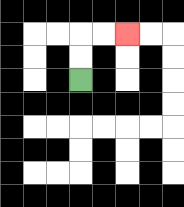{'start': '[3, 3]', 'end': '[5, 1]', 'path_directions': 'U,U,R,R', 'path_coordinates': '[[3, 3], [3, 2], [3, 1], [4, 1], [5, 1]]'}